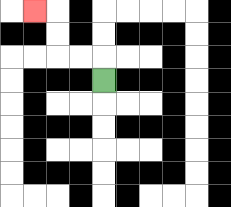{'start': '[4, 3]', 'end': '[1, 0]', 'path_directions': 'U,L,L,U,U,L', 'path_coordinates': '[[4, 3], [4, 2], [3, 2], [2, 2], [2, 1], [2, 0], [1, 0]]'}